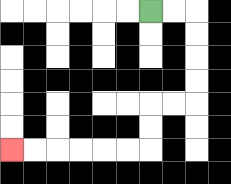{'start': '[6, 0]', 'end': '[0, 6]', 'path_directions': 'R,R,D,D,D,D,L,L,D,D,L,L,L,L,L,L', 'path_coordinates': '[[6, 0], [7, 0], [8, 0], [8, 1], [8, 2], [8, 3], [8, 4], [7, 4], [6, 4], [6, 5], [6, 6], [5, 6], [4, 6], [3, 6], [2, 6], [1, 6], [0, 6]]'}